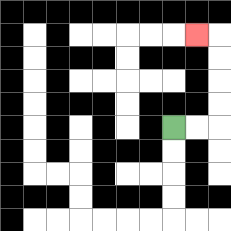{'start': '[7, 5]', 'end': '[8, 1]', 'path_directions': 'R,R,U,U,U,U,L', 'path_coordinates': '[[7, 5], [8, 5], [9, 5], [9, 4], [9, 3], [9, 2], [9, 1], [8, 1]]'}